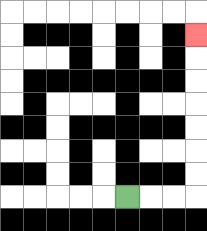{'start': '[5, 8]', 'end': '[8, 1]', 'path_directions': 'R,R,R,U,U,U,U,U,U,U', 'path_coordinates': '[[5, 8], [6, 8], [7, 8], [8, 8], [8, 7], [8, 6], [8, 5], [8, 4], [8, 3], [8, 2], [8, 1]]'}